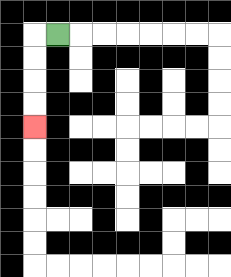{'start': '[2, 1]', 'end': '[1, 5]', 'path_directions': 'L,D,D,D,D', 'path_coordinates': '[[2, 1], [1, 1], [1, 2], [1, 3], [1, 4], [1, 5]]'}